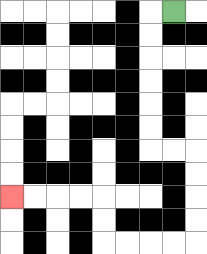{'start': '[7, 0]', 'end': '[0, 8]', 'path_directions': 'L,D,D,D,D,D,D,R,R,D,D,D,D,L,L,L,L,U,U,L,L,L,L', 'path_coordinates': '[[7, 0], [6, 0], [6, 1], [6, 2], [6, 3], [6, 4], [6, 5], [6, 6], [7, 6], [8, 6], [8, 7], [8, 8], [8, 9], [8, 10], [7, 10], [6, 10], [5, 10], [4, 10], [4, 9], [4, 8], [3, 8], [2, 8], [1, 8], [0, 8]]'}